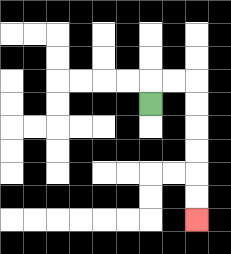{'start': '[6, 4]', 'end': '[8, 9]', 'path_directions': 'U,R,R,D,D,D,D,D,D', 'path_coordinates': '[[6, 4], [6, 3], [7, 3], [8, 3], [8, 4], [8, 5], [8, 6], [8, 7], [8, 8], [8, 9]]'}